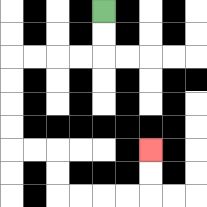{'start': '[4, 0]', 'end': '[6, 6]', 'path_directions': 'D,D,L,L,L,L,D,D,D,D,R,R,D,D,R,R,R,R,U,U', 'path_coordinates': '[[4, 0], [4, 1], [4, 2], [3, 2], [2, 2], [1, 2], [0, 2], [0, 3], [0, 4], [0, 5], [0, 6], [1, 6], [2, 6], [2, 7], [2, 8], [3, 8], [4, 8], [5, 8], [6, 8], [6, 7], [6, 6]]'}